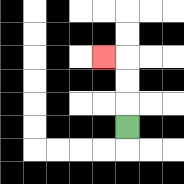{'start': '[5, 5]', 'end': '[4, 2]', 'path_directions': 'U,U,U,L', 'path_coordinates': '[[5, 5], [5, 4], [5, 3], [5, 2], [4, 2]]'}